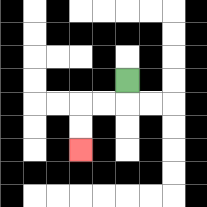{'start': '[5, 3]', 'end': '[3, 6]', 'path_directions': 'D,L,L,D,D', 'path_coordinates': '[[5, 3], [5, 4], [4, 4], [3, 4], [3, 5], [3, 6]]'}